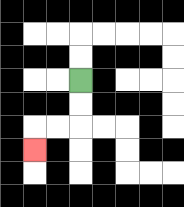{'start': '[3, 3]', 'end': '[1, 6]', 'path_directions': 'D,D,L,L,D', 'path_coordinates': '[[3, 3], [3, 4], [3, 5], [2, 5], [1, 5], [1, 6]]'}